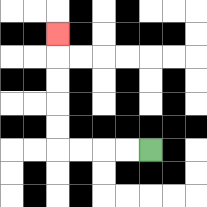{'start': '[6, 6]', 'end': '[2, 1]', 'path_directions': 'L,L,L,L,U,U,U,U,U', 'path_coordinates': '[[6, 6], [5, 6], [4, 6], [3, 6], [2, 6], [2, 5], [2, 4], [2, 3], [2, 2], [2, 1]]'}